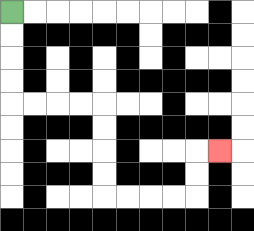{'start': '[0, 0]', 'end': '[9, 6]', 'path_directions': 'D,D,D,D,R,R,R,R,D,D,D,D,R,R,R,R,U,U,R', 'path_coordinates': '[[0, 0], [0, 1], [0, 2], [0, 3], [0, 4], [1, 4], [2, 4], [3, 4], [4, 4], [4, 5], [4, 6], [4, 7], [4, 8], [5, 8], [6, 8], [7, 8], [8, 8], [8, 7], [8, 6], [9, 6]]'}